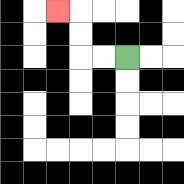{'start': '[5, 2]', 'end': '[2, 0]', 'path_directions': 'L,L,U,U,L', 'path_coordinates': '[[5, 2], [4, 2], [3, 2], [3, 1], [3, 0], [2, 0]]'}